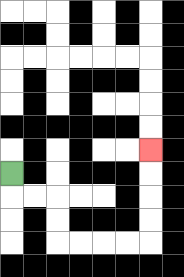{'start': '[0, 7]', 'end': '[6, 6]', 'path_directions': 'D,R,R,D,D,R,R,R,R,U,U,U,U', 'path_coordinates': '[[0, 7], [0, 8], [1, 8], [2, 8], [2, 9], [2, 10], [3, 10], [4, 10], [5, 10], [6, 10], [6, 9], [6, 8], [6, 7], [6, 6]]'}